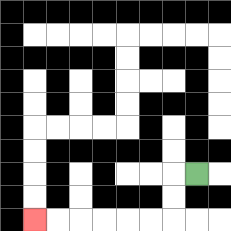{'start': '[8, 7]', 'end': '[1, 9]', 'path_directions': 'L,D,D,L,L,L,L,L,L', 'path_coordinates': '[[8, 7], [7, 7], [7, 8], [7, 9], [6, 9], [5, 9], [4, 9], [3, 9], [2, 9], [1, 9]]'}